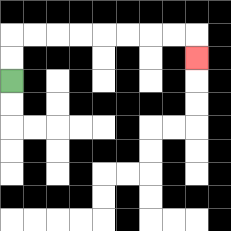{'start': '[0, 3]', 'end': '[8, 2]', 'path_directions': 'U,U,R,R,R,R,R,R,R,R,D', 'path_coordinates': '[[0, 3], [0, 2], [0, 1], [1, 1], [2, 1], [3, 1], [4, 1], [5, 1], [6, 1], [7, 1], [8, 1], [8, 2]]'}